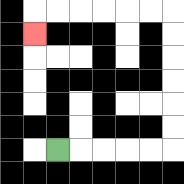{'start': '[2, 6]', 'end': '[1, 1]', 'path_directions': 'R,R,R,R,R,U,U,U,U,U,U,L,L,L,L,L,L,D', 'path_coordinates': '[[2, 6], [3, 6], [4, 6], [5, 6], [6, 6], [7, 6], [7, 5], [7, 4], [7, 3], [7, 2], [7, 1], [7, 0], [6, 0], [5, 0], [4, 0], [3, 0], [2, 0], [1, 0], [1, 1]]'}